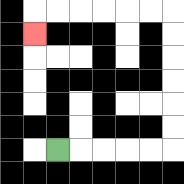{'start': '[2, 6]', 'end': '[1, 1]', 'path_directions': 'R,R,R,R,R,U,U,U,U,U,U,L,L,L,L,L,L,D', 'path_coordinates': '[[2, 6], [3, 6], [4, 6], [5, 6], [6, 6], [7, 6], [7, 5], [7, 4], [7, 3], [7, 2], [7, 1], [7, 0], [6, 0], [5, 0], [4, 0], [3, 0], [2, 0], [1, 0], [1, 1]]'}